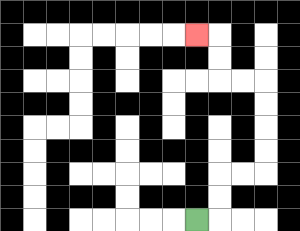{'start': '[8, 9]', 'end': '[8, 1]', 'path_directions': 'R,U,U,R,R,U,U,U,U,L,L,U,U,L', 'path_coordinates': '[[8, 9], [9, 9], [9, 8], [9, 7], [10, 7], [11, 7], [11, 6], [11, 5], [11, 4], [11, 3], [10, 3], [9, 3], [9, 2], [9, 1], [8, 1]]'}